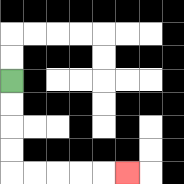{'start': '[0, 3]', 'end': '[5, 7]', 'path_directions': 'D,D,D,D,R,R,R,R,R', 'path_coordinates': '[[0, 3], [0, 4], [0, 5], [0, 6], [0, 7], [1, 7], [2, 7], [3, 7], [4, 7], [5, 7]]'}